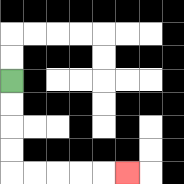{'start': '[0, 3]', 'end': '[5, 7]', 'path_directions': 'D,D,D,D,R,R,R,R,R', 'path_coordinates': '[[0, 3], [0, 4], [0, 5], [0, 6], [0, 7], [1, 7], [2, 7], [3, 7], [4, 7], [5, 7]]'}